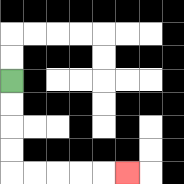{'start': '[0, 3]', 'end': '[5, 7]', 'path_directions': 'D,D,D,D,R,R,R,R,R', 'path_coordinates': '[[0, 3], [0, 4], [0, 5], [0, 6], [0, 7], [1, 7], [2, 7], [3, 7], [4, 7], [5, 7]]'}